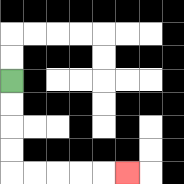{'start': '[0, 3]', 'end': '[5, 7]', 'path_directions': 'D,D,D,D,R,R,R,R,R', 'path_coordinates': '[[0, 3], [0, 4], [0, 5], [0, 6], [0, 7], [1, 7], [2, 7], [3, 7], [4, 7], [5, 7]]'}